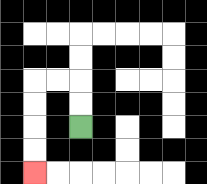{'start': '[3, 5]', 'end': '[1, 7]', 'path_directions': 'U,U,L,L,D,D,D,D', 'path_coordinates': '[[3, 5], [3, 4], [3, 3], [2, 3], [1, 3], [1, 4], [1, 5], [1, 6], [1, 7]]'}